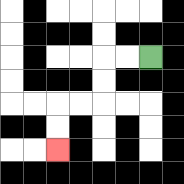{'start': '[6, 2]', 'end': '[2, 6]', 'path_directions': 'L,L,D,D,L,L,D,D', 'path_coordinates': '[[6, 2], [5, 2], [4, 2], [4, 3], [4, 4], [3, 4], [2, 4], [2, 5], [2, 6]]'}